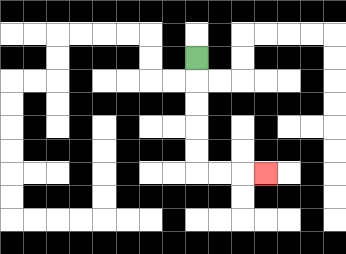{'start': '[8, 2]', 'end': '[11, 7]', 'path_directions': 'D,D,D,D,D,R,R,R', 'path_coordinates': '[[8, 2], [8, 3], [8, 4], [8, 5], [8, 6], [8, 7], [9, 7], [10, 7], [11, 7]]'}